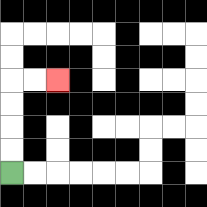{'start': '[0, 7]', 'end': '[2, 3]', 'path_directions': 'U,U,U,U,R,R', 'path_coordinates': '[[0, 7], [0, 6], [0, 5], [0, 4], [0, 3], [1, 3], [2, 3]]'}